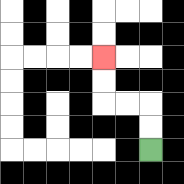{'start': '[6, 6]', 'end': '[4, 2]', 'path_directions': 'U,U,L,L,U,U', 'path_coordinates': '[[6, 6], [6, 5], [6, 4], [5, 4], [4, 4], [4, 3], [4, 2]]'}